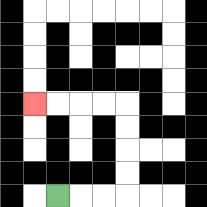{'start': '[2, 8]', 'end': '[1, 4]', 'path_directions': 'R,R,R,U,U,U,U,L,L,L,L', 'path_coordinates': '[[2, 8], [3, 8], [4, 8], [5, 8], [5, 7], [5, 6], [5, 5], [5, 4], [4, 4], [3, 4], [2, 4], [1, 4]]'}